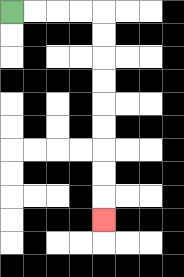{'start': '[0, 0]', 'end': '[4, 9]', 'path_directions': 'R,R,R,R,D,D,D,D,D,D,D,D,D', 'path_coordinates': '[[0, 0], [1, 0], [2, 0], [3, 0], [4, 0], [4, 1], [4, 2], [4, 3], [4, 4], [4, 5], [4, 6], [4, 7], [4, 8], [4, 9]]'}